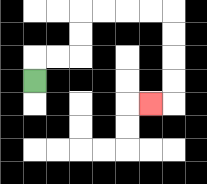{'start': '[1, 3]', 'end': '[6, 4]', 'path_directions': 'U,R,R,U,U,R,R,R,R,D,D,D,D,L', 'path_coordinates': '[[1, 3], [1, 2], [2, 2], [3, 2], [3, 1], [3, 0], [4, 0], [5, 0], [6, 0], [7, 0], [7, 1], [7, 2], [7, 3], [7, 4], [6, 4]]'}